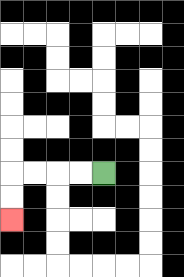{'start': '[4, 7]', 'end': '[0, 9]', 'path_directions': 'L,L,L,L,D,D', 'path_coordinates': '[[4, 7], [3, 7], [2, 7], [1, 7], [0, 7], [0, 8], [0, 9]]'}